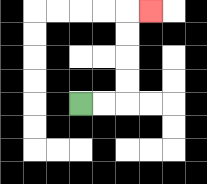{'start': '[3, 4]', 'end': '[6, 0]', 'path_directions': 'R,R,U,U,U,U,R', 'path_coordinates': '[[3, 4], [4, 4], [5, 4], [5, 3], [5, 2], [5, 1], [5, 0], [6, 0]]'}